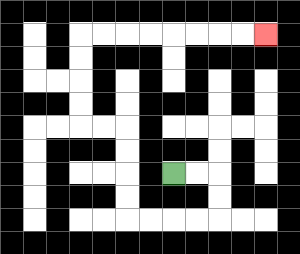{'start': '[7, 7]', 'end': '[11, 1]', 'path_directions': 'R,R,D,D,L,L,L,L,U,U,U,U,L,L,U,U,U,U,R,R,R,R,R,R,R,R', 'path_coordinates': '[[7, 7], [8, 7], [9, 7], [9, 8], [9, 9], [8, 9], [7, 9], [6, 9], [5, 9], [5, 8], [5, 7], [5, 6], [5, 5], [4, 5], [3, 5], [3, 4], [3, 3], [3, 2], [3, 1], [4, 1], [5, 1], [6, 1], [7, 1], [8, 1], [9, 1], [10, 1], [11, 1]]'}